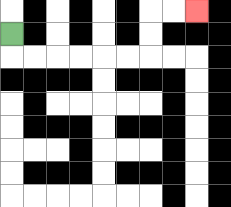{'start': '[0, 1]', 'end': '[8, 0]', 'path_directions': 'D,R,R,R,R,R,R,U,U,R,R', 'path_coordinates': '[[0, 1], [0, 2], [1, 2], [2, 2], [3, 2], [4, 2], [5, 2], [6, 2], [6, 1], [6, 0], [7, 0], [8, 0]]'}